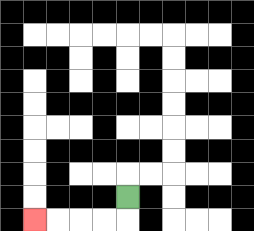{'start': '[5, 8]', 'end': '[1, 9]', 'path_directions': 'D,L,L,L,L', 'path_coordinates': '[[5, 8], [5, 9], [4, 9], [3, 9], [2, 9], [1, 9]]'}